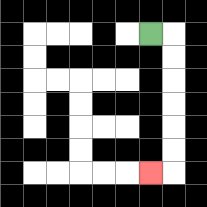{'start': '[6, 1]', 'end': '[6, 7]', 'path_directions': 'R,D,D,D,D,D,D,L', 'path_coordinates': '[[6, 1], [7, 1], [7, 2], [7, 3], [7, 4], [7, 5], [7, 6], [7, 7], [6, 7]]'}